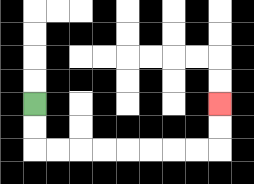{'start': '[1, 4]', 'end': '[9, 4]', 'path_directions': 'D,D,R,R,R,R,R,R,R,R,U,U', 'path_coordinates': '[[1, 4], [1, 5], [1, 6], [2, 6], [3, 6], [4, 6], [5, 6], [6, 6], [7, 6], [8, 6], [9, 6], [9, 5], [9, 4]]'}